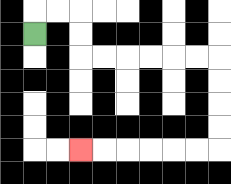{'start': '[1, 1]', 'end': '[3, 6]', 'path_directions': 'U,R,R,D,D,R,R,R,R,R,R,D,D,D,D,L,L,L,L,L,L', 'path_coordinates': '[[1, 1], [1, 0], [2, 0], [3, 0], [3, 1], [3, 2], [4, 2], [5, 2], [6, 2], [7, 2], [8, 2], [9, 2], [9, 3], [9, 4], [9, 5], [9, 6], [8, 6], [7, 6], [6, 6], [5, 6], [4, 6], [3, 6]]'}